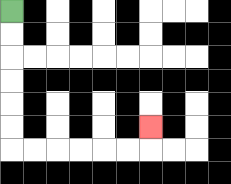{'start': '[0, 0]', 'end': '[6, 5]', 'path_directions': 'D,D,D,D,D,D,R,R,R,R,R,R,U', 'path_coordinates': '[[0, 0], [0, 1], [0, 2], [0, 3], [0, 4], [0, 5], [0, 6], [1, 6], [2, 6], [3, 6], [4, 6], [5, 6], [6, 6], [6, 5]]'}